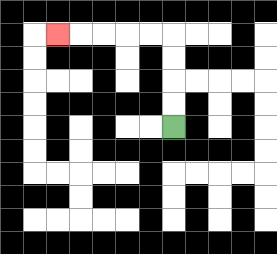{'start': '[7, 5]', 'end': '[2, 1]', 'path_directions': 'U,U,U,U,L,L,L,L,L', 'path_coordinates': '[[7, 5], [7, 4], [7, 3], [7, 2], [7, 1], [6, 1], [5, 1], [4, 1], [3, 1], [2, 1]]'}